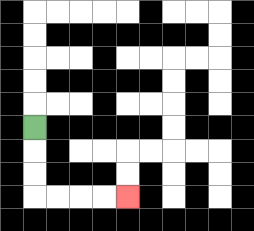{'start': '[1, 5]', 'end': '[5, 8]', 'path_directions': 'D,D,D,R,R,R,R', 'path_coordinates': '[[1, 5], [1, 6], [1, 7], [1, 8], [2, 8], [3, 8], [4, 8], [5, 8]]'}